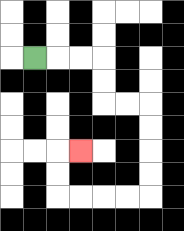{'start': '[1, 2]', 'end': '[3, 6]', 'path_directions': 'R,R,R,D,D,R,R,D,D,D,D,L,L,L,L,U,U,R', 'path_coordinates': '[[1, 2], [2, 2], [3, 2], [4, 2], [4, 3], [4, 4], [5, 4], [6, 4], [6, 5], [6, 6], [6, 7], [6, 8], [5, 8], [4, 8], [3, 8], [2, 8], [2, 7], [2, 6], [3, 6]]'}